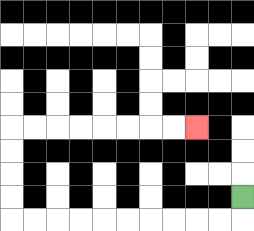{'start': '[10, 8]', 'end': '[8, 5]', 'path_directions': 'D,L,L,L,L,L,L,L,L,L,L,U,U,U,U,R,R,R,R,R,R,R,R', 'path_coordinates': '[[10, 8], [10, 9], [9, 9], [8, 9], [7, 9], [6, 9], [5, 9], [4, 9], [3, 9], [2, 9], [1, 9], [0, 9], [0, 8], [0, 7], [0, 6], [0, 5], [1, 5], [2, 5], [3, 5], [4, 5], [5, 5], [6, 5], [7, 5], [8, 5]]'}